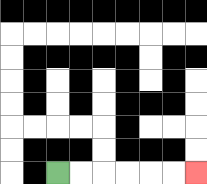{'start': '[2, 7]', 'end': '[8, 7]', 'path_directions': 'R,R,R,R,R,R', 'path_coordinates': '[[2, 7], [3, 7], [4, 7], [5, 7], [6, 7], [7, 7], [8, 7]]'}